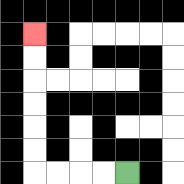{'start': '[5, 7]', 'end': '[1, 1]', 'path_directions': 'L,L,L,L,U,U,U,U,U,U', 'path_coordinates': '[[5, 7], [4, 7], [3, 7], [2, 7], [1, 7], [1, 6], [1, 5], [1, 4], [1, 3], [1, 2], [1, 1]]'}